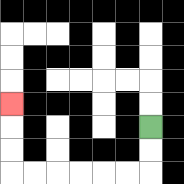{'start': '[6, 5]', 'end': '[0, 4]', 'path_directions': 'D,D,L,L,L,L,L,L,U,U,U', 'path_coordinates': '[[6, 5], [6, 6], [6, 7], [5, 7], [4, 7], [3, 7], [2, 7], [1, 7], [0, 7], [0, 6], [0, 5], [0, 4]]'}